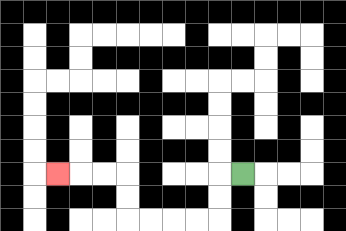{'start': '[10, 7]', 'end': '[2, 7]', 'path_directions': 'L,D,D,L,L,L,L,U,U,L,L,L', 'path_coordinates': '[[10, 7], [9, 7], [9, 8], [9, 9], [8, 9], [7, 9], [6, 9], [5, 9], [5, 8], [5, 7], [4, 7], [3, 7], [2, 7]]'}